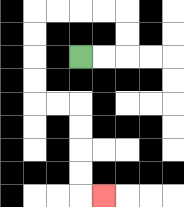{'start': '[3, 2]', 'end': '[4, 8]', 'path_directions': 'R,R,U,U,L,L,L,L,D,D,D,D,R,R,D,D,D,D,R', 'path_coordinates': '[[3, 2], [4, 2], [5, 2], [5, 1], [5, 0], [4, 0], [3, 0], [2, 0], [1, 0], [1, 1], [1, 2], [1, 3], [1, 4], [2, 4], [3, 4], [3, 5], [3, 6], [3, 7], [3, 8], [4, 8]]'}